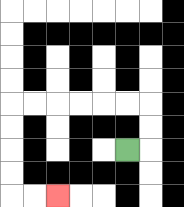{'start': '[5, 6]', 'end': '[2, 8]', 'path_directions': 'R,U,U,L,L,L,L,L,L,D,D,D,D,R,R', 'path_coordinates': '[[5, 6], [6, 6], [6, 5], [6, 4], [5, 4], [4, 4], [3, 4], [2, 4], [1, 4], [0, 4], [0, 5], [0, 6], [0, 7], [0, 8], [1, 8], [2, 8]]'}